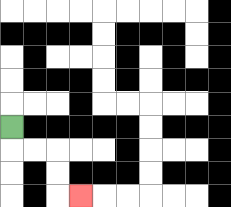{'start': '[0, 5]', 'end': '[3, 8]', 'path_directions': 'D,R,R,D,D,R', 'path_coordinates': '[[0, 5], [0, 6], [1, 6], [2, 6], [2, 7], [2, 8], [3, 8]]'}